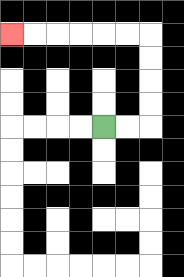{'start': '[4, 5]', 'end': '[0, 1]', 'path_directions': 'R,R,U,U,U,U,L,L,L,L,L,L', 'path_coordinates': '[[4, 5], [5, 5], [6, 5], [6, 4], [6, 3], [6, 2], [6, 1], [5, 1], [4, 1], [3, 1], [2, 1], [1, 1], [0, 1]]'}